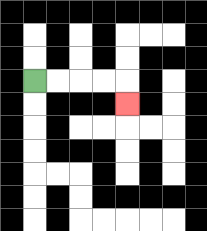{'start': '[1, 3]', 'end': '[5, 4]', 'path_directions': 'R,R,R,R,D', 'path_coordinates': '[[1, 3], [2, 3], [3, 3], [4, 3], [5, 3], [5, 4]]'}